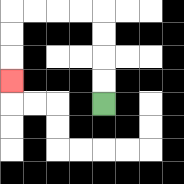{'start': '[4, 4]', 'end': '[0, 3]', 'path_directions': 'U,U,U,U,L,L,L,L,D,D,D', 'path_coordinates': '[[4, 4], [4, 3], [4, 2], [4, 1], [4, 0], [3, 0], [2, 0], [1, 0], [0, 0], [0, 1], [0, 2], [0, 3]]'}